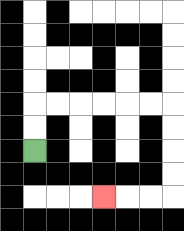{'start': '[1, 6]', 'end': '[4, 8]', 'path_directions': 'U,U,R,R,R,R,R,R,D,D,D,D,L,L,L', 'path_coordinates': '[[1, 6], [1, 5], [1, 4], [2, 4], [3, 4], [4, 4], [5, 4], [6, 4], [7, 4], [7, 5], [7, 6], [7, 7], [7, 8], [6, 8], [5, 8], [4, 8]]'}